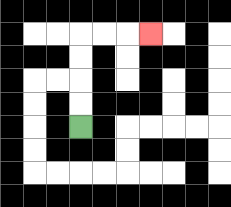{'start': '[3, 5]', 'end': '[6, 1]', 'path_directions': 'U,U,U,U,R,R,R', 'path_coordinates': '[[3, 5], [3, 4], [3, 3], [3, 2], [3, 1], [4, 1], [5, 1], [6, 1]]'}